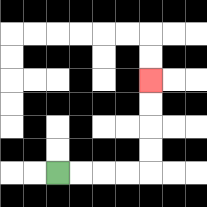{'start': '[2, 7]', 'end': '[6, 3]', 'path_directions': 'R,R,R,R,U,U,U,U', 'path_coordinates': '[[2, 7], [3, 7], [4, 7], [5, 7], [6, 7], [6, 6], [6, 5], [6, 4], [6, 3]]'}